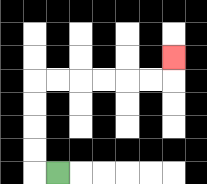{'start': '[2, 7]', 'end': '[7, 2]', 'path_directions': 'L,U,U,U,U,R,R,R,R,R,R,U', 'path_coordinates': '[[2, 7], [1, 7], [1, 6], [1, 5], [1, 4], [1, 3], [2, 3], [3, 3], [4, 3], [5, 3], [6, 3], [7, 3], [7, 2]]'}